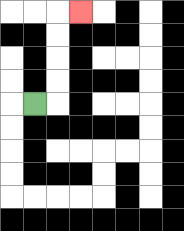{'start': '[1, 4]', 'end': '[3, 0]', 'path_directions': 'R,U,U,U,U,R', 'path_coordinates': '[[1, 4], [2, 4], [2, 3], [2, 2], [2, 1], [2, 0], [3, 0]]'}